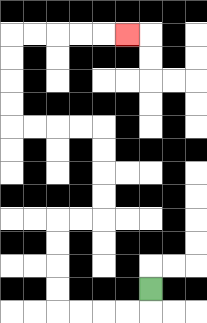{'start': '[6, 12]', 'end': '[5, 1]', 'path_directions': 'D,L,L,L,L,U,U,U,U,R,R,U,U,U,U,L,L,L,L,U,U,U,U,R,R,R,R,R', 'path_coordinates': '[[6, 12], [6, 13], [5, 13], [4, 13], [3, 13], [2, 13], [2, 12], [2, 11], [2, 10], [2, 9], [3, 9], [4, 9], [4, 8], [4, 7], [4, 6], [4, 5], [3, 5], [2, 5], [1, 5], [0, 5], [0, 4], [0, 3], [0, 2], [0, 1], [1, 1], [2, 1], [3, 1], [4, 1], [5, 1]]'}